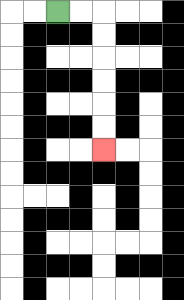{'start': '[2, 0]', 'end': '[4, 6]', 'path_directions': 'R,R,D,D,D,D,D,D', 'path_coordinates': '[[2, 0], [3, 0], [4, 0], [4, 1], [4, 2], [4, 3], [4, 4], [4, 5], [4, 6]]'}